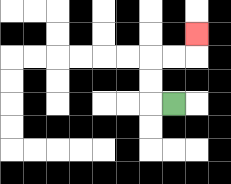{'start': '[7, 4]', 'end': '[8, 1]', 'path_directions': 'L,U,U,R,R,U', 'path_coordinates': '[[7, 4], [6, 4], [6, 3], [6, 2], [7, 2], [8, 2], [8, 1]]'}